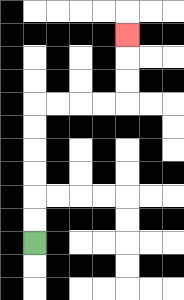{'start': '[1, 10]', 'end': '[5, 1]', 'path_directions': 'U,U,U,U,U,U,R,R,R,R,U,U,U', 'path_coordinates': '[[1, 10], [1, 9], [1, 8], [1, 7], [1, 6], [1, 5], [1, 4], [2, 4], [3, 4], [4, 4], [5, 4], [5, 3], [5, 2], [5, 1]]'}